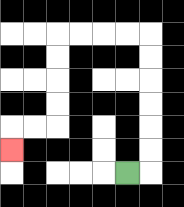{'start': '[5, 7]', 'end': '[0, 6]', 'path_directions': 'R,U,U,U,U,U,U,L,L,L,L,D,D,D,D,L,L,D', 'path_coordinates': '[[5, 7], [6, 7], [6, 6], [6, 5], [6, 4], [6, 3], [6, 2], [6, 1], [5, 1], [4, 1], [3, 1], [2, 1], [2, 2], [2, 3], [2, 4], [2, 5], [1, 5], [0, 5], [0, 6]]'}